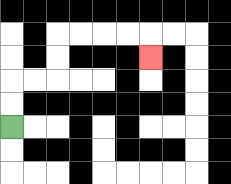{'start': '[0, 5]', 'end': '[6, 2]', 'path_directions': 'U,U,R,R,U,U,R,R,R,R,D', 'path_coordinates': '[[0, 5], [0, 4], [0, 3], [1, 3], [2, 3], [2, 2], [2, 1], [3, 1], [4, 1], [5, 1], [6, 1], [6, 2]]'}